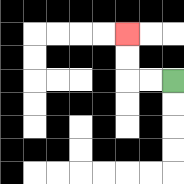{'start': '[7, 3]', 'end': '[5, 1]', 'path_directions': 'L,L,U,U', 'path_coordinates': '[[7, 3], [6, 3], [5, 3], [5, 2], [5, 1]]'}